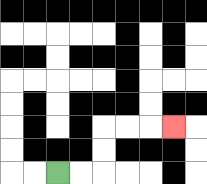{'start': '[2, 7]', 'end': '[7, 5]', 'path_directions': 'R,R,U,U,R,R,R', 'path_coordinates': '[[2, 7], [3, 7], [4, 7], [4, 6], [4, 5], [5, 5], [6, 5], [7, 5]]'}